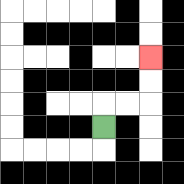{'start': '[4, 5]', 'end': '[6, 2]', 'path_directions': 'U,R,R,U,U', 'path_coordinates': '[[4, 5], [4, 4], [5, 4], [6, 4], [6, 3], [6, 2]]'}